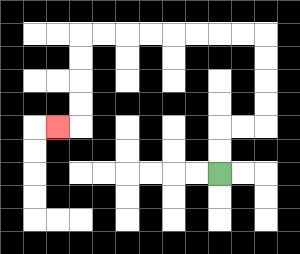{'start': '[9, 7]', 'end': '[2, 5]', 'path_directions': 'U,U,R,R,U,U,U,U,L,L,L,L,L,L,L,L,D,D,D,D,L', 'path_coordinates': '[[9, 7], [9, 6], [9, 5], [10, 5], [11, 5], [11, 4], [11, 3], [11, 2], [11, 1], [10, 1], [9, 1], [8, 1], [7, 1], [6, 1], [5, 1], [4, 1], [3, 1], [3, 2], [3, 3], [3, 4], [3, 5], [2, 5]]'}